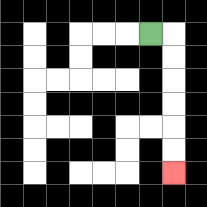{'start': '[6, 1]', 'end': '[7, 7]', 'path_directions': 'R,D,D,D,D,D,D', 'path_coordinates': '[[6, 1], [7, 1], [7, 2], [7, 3], [7, 4], [7, 5], [7, 6], [7, 7]]'}